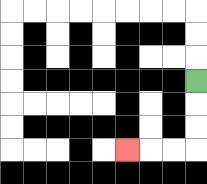{'start': '[8, 3]', 'end': '[5, 6]', 'path_directions': 'D,D,D,L,L,L', 'path_coordinates': '[[8, 3], [8, 4], [8, 5], [8, 6], [7, 6], [6, 6], [5, 6]]'}